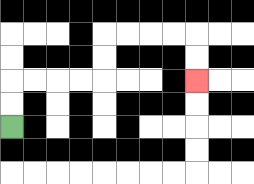{'start': '[0, 5]', 'end': '[8, 3]', 'path_directions': 'U,U,R,R,R,R,U,U,R,R,R,R,D,D', 'path_coordinates': '[[0, 5], [0, 4], [0, 3], [1, 3], [2, 3], [3, 3], [4, 3], [4, 2], [4, 1], [5, 1], [6, 1], [7, 1], [8, 1], [8, 2], [8, 3]]'}